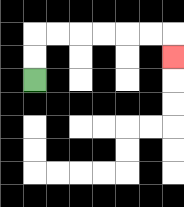{'start': '[1, 3]', 'end': '[7, 2]', 'path_directions': 'U,U,R,R,R,R,R,R,D', 'path_coordinates': '[[1, 3], [1, 2], [1, 1], [2, 1], [3, 1], [4, 1], [5, 1], [6, 1], [7, 1], [7, 2]]'}